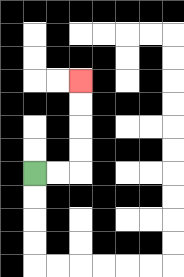{'start': '[1, 7]', 'end': '[3, 3]', 'path_directions': 'R,R,U,U,U,U', 'path_coordinates': '[[1, 7], [2, 7], [3, 7], [3, 6], [3, 5], [3, 4], [3, 3]]'}